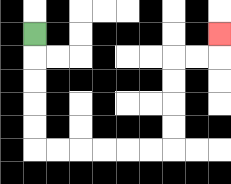{'start': '[1, 1]', 'end': '[9, 1]', 'path_directions': 'D,D,D,D,D,R,R,R,R,R,R,U,U,U,U,R,R,U', 'path_coordinates': '[[1, 1], [1, 2], [1, 3], [1, 4], [1, 5], [1, 6], [2, 6], [3, 6], [4, 6], [5, 6], [6, 6], [7, 6], [7, 5], [7, 4], [7, 3], [7, 2], [8, 2], [9, 2], [9, 1]]'}